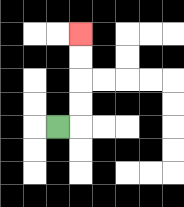{'start': '[2, 5]', 'end': '[3, 1]', 'path_directions': 'R,U,U,U,U', 'path_coordinates': '[[2, 5], [3, 5], [3, 4], [3, 3], [3, 2], [3, 1]]'}